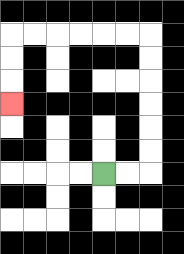{'start': '[4, 7]', 'end': '[0, 4]', 'path_directions': 'R,R,U,U,U,U,U,U,L,L,L,L,L,L,D,D,D', 'path_coordinates': '[[4, 7], [5, 7], [6, 7], [6, 6], [6, 5], [6, 4], [6, 3], [6, 2], [6, 1], [5, 1], [4, 1], [3, 1], [2, 1], [1, 1], [0, 1], [0, 2], [0, 3], [0, 4]]'}